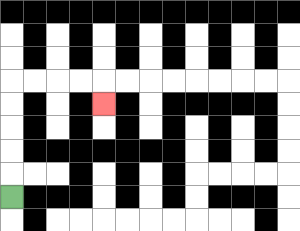{'start': '[0, 8]', 'end': '[4, 4]', 'path_directions': 'U,U,U,U,U,R,R,R,R,D', 'path_coordinates': '[[0, 8], [0, 7], [0, 6], [0, 5], [0, 4], [0, 3], [1, 3], [2, 3], [3, 3], [4, 3], [4, 4]]'}